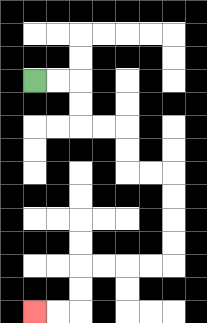{'start': '[1, 3]', 'end': '[1, 13]', 'path_directions': 'R,R,D,D,R,R,D,D,R,R,D,D,D,D,L,L,L,L,D,D,L,L', 'path_coordinates': '[[1, 3], [2, 3], [3, 3], [3, 4], [3, 5], [4, 5], [5, 5], [5, 6], [5, 7], [6, 7], [7, 7], [7, 8], [7, 9], [7, 10], [7, 11], [6, 11], [5, 11], [4, 11], [3, 11], [3, 12], [3, 13], [2, 13], [1, 13]]'}